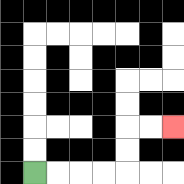{'start': '[1, 7]', 'end': '[7, 5]', 'path_directions': 'R,R,R,R,U,U,R,R', 'path_coordinates': '[[1, 7], [2, 7], [3, 7], [4, 7], [5, 7], [5, 6], [5, 5], [6, 5], [7, 5]]'}